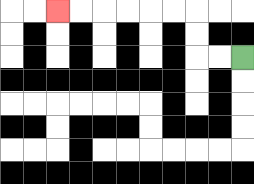{'start': '[10, 2]', 'end': '[2, 0]', 'path_directions': 'L,L,U,U,L,L,L,L,L,L', 'path_coordinates': '[[10, 2], [9, 2], [8, 2], [8, 1], [8, 0], [7, 0], [6, 0], [5, 0], [4, 0], [3, 0], [2, 0]]'}